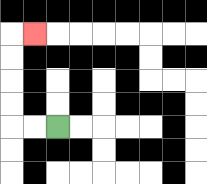{'start': '[2, 5]', 'end': '[1, 1]', 'path_directions': 'L,L,U,U,U,U,R', 'path_coordinates': '[[2, 5], [1, 5], [0, 5], [0, 4], [0, 3], [0, 2], [0, 1], [1, 1]]'}